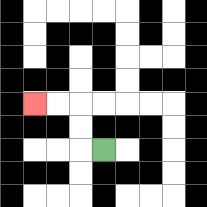{'start': '[4, 6]', 'end': '[1, 4]', 'path_directions': 'L,U,U,L,L', 'path_coordinates': '[[4, 6], [3, 6], [3, 5], [3, 4], [2, 4], [1, 4]]'}